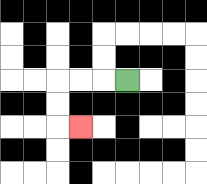{'start': '[5, 3]', 'end': '[3, 5]', 'path_directions': 'L,L,L,D,D,R', 'path_coordinates': '[[5, 3], [4, 3], [3, 3], [2, 3], [2, 4], [2, 5], [3, 5]]'}